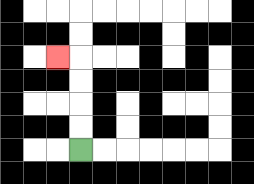{'start': '[3, 6]', 'end': '[2, 2]', 'path_directions': 'U,U,U,U,L', 'path_coordinates': '[[3, 6], [3, 5], [3, 4], [3, 3], [3, 2], [2, 2]]'}